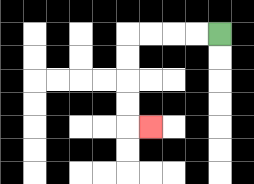{'start': '[9, 1]', 'end': '[6, 5]', 'path_directions': 'L,L,L,L,D,D,D,D,R', 'path_coordinates': '[[9, 1], [8, 1], [7, 1], [6, 1], [5, 1], [5, 2], [5, 3], [5, 4], [5, 5], [6, 5]]'}